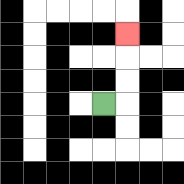{'start': '[4, 4]', 'end': '[5, 1]', 'path_directions': 'R,U,U,U', 'path_coordinates': '[[4, 4], [5, 4], [5, 3], [5, 2], [5, 1]]'}